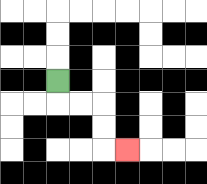{'start': '[2, 3]', 'end': '[5, 6]', 'path_directions': 'D,R,R,D,D,R', 'path_coordinates': '[[2, 3], [2, 4], [3, 4], [4, 4], [4, 5], [4, 6], [5, 6]]'}